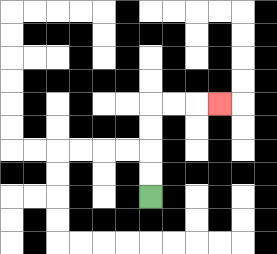{'start': '[6, 8]', 'end': '[9, 4]', 'path_directions': 'U,U,U,U,R,R,R', 'path_coordinates': '[[6, 8], [6, 7], [6, 6], [6, 5], [6, 4], [7, 4], [8, 4], [9, 4]]'}